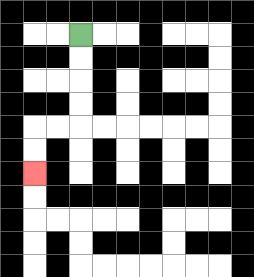{'start': '[3, 1]', 'end': '[1, 7]', 'path_directions': 'D,D,D,D,L,L,D,D', 'path_coordinates': '[[3, 1], [3, 2], [3, 3], [3, 4], [3, 5], [2, 5], [1, 5], [1, 6], [1, 7]]'}